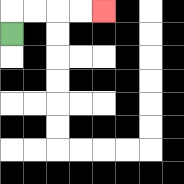{'start': '[0, 1]', 'end': '[4, 0]', 'path_directions': 'U,R,R,R,R', 'path_coordinates': '[[0, 1], [0, 0], [1, 0], [2, 0], [3, 0], [4, 0]]'}